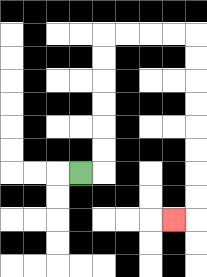{'start': '[3, 7]', 'end': '[7, 9]', 'path_directions': 'R,U,U,U,U,U,U,R,R,R,R,D,D,D,D,D,D,D,D,L', 'path_coordinates': '[[3, 7], [4, 7], [4, 6], [4, 5], [4, 4], [4, 3], [4, 2], [4, 1], [5, 1], [6, 1], [7, 1], [8, 1], [8, 2], [8, 3], [8, 4], [8, 5], [8, 6], [8, 7], [8, 8], [8, 9], [7, 9]]'}